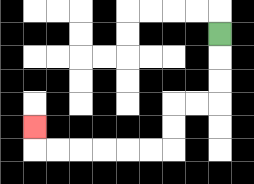{'start': '[9, 1]', 'end': '[1, 5]', 'path_directions': 'D,D,D,L,L,D,D,L,L,L,L,L,L,U', 'path_coordinates': '[[9, 1], [9, 2], [9, 3], [9, 4], [8, 4], [7, 4], [7, 5], [7, 6], [6, 6], [5, 6], [4, 6], [3, 6], [2, 6], [1, 6], [1, 5]]'}